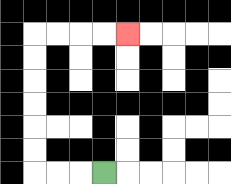{'start': '[4, 7]', 'end': '[5, 1]', 'path_directions': 'L,L,L,U,U,U,U,U,U,R,R,R,R', 'path_coordinates': '[[4, 7], [3, 7], [2, 7], [1, 7], [1, 6], [1, 5], [1, 4], [1, 3], [1, 2], [1, 1], [2, 1], [3, 1], [4, 1], [5, 1]]'}